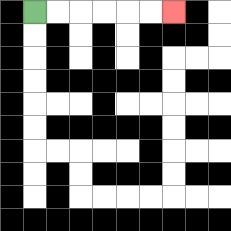{'start': '[1, 0]', 'end': '[7, 0]', 'path_directions': 'R,R,R,R,R,R', 'path_coordinates': '[[1, 0], [2, 0], [3, 0], [4, 0], [5, 0], [6, 0], [7, 0]]'}